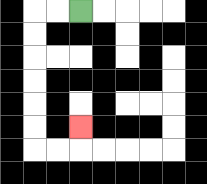{'start': '[3, 0]', 'end': '[3, 5]', 'path_directions': 'L,L,D,D,D,D,D,D,R,R,U', 'path_coordinates': '[[3, 0], [2, 0], [1, 0], [1, 1], [1, 2], [1, 3], [1, 4], [1, 5], [1, 6], [2, 6], [3, 6], [3, 5]]'}